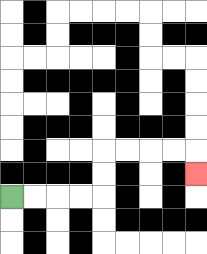{'start': '[0, 8]', 'end': '[8, 7]', 'path_directions': 'R,R,R,R,U,U,R,R,R,R,D', 'path_coordinates': '[[0, 8], [1, 8], [2, 8], [3, 8], [4, 8], [4, 7], [4, 6], [5, 6], [6, 6], [7, 6], [8, 6], [8, 7]]'}